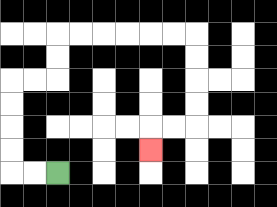{'start': '[2, 7]', 'end': '[6, 6]', 'path_directions': 'L,L,U,U,U,U,R,R,U,U,R,R,R,R,R,R,D,D,D,D,L,L,D', 'path_coordinates': '[[2, 7], [1, 7], [0, 7], [0, 6], [0, 5], [0, 4], [0, 3], [1, 3], [2, 3], [2, 2], [2, 1], [3, 1], [4, 1], [5, 1], [6, 1], [7, 1], [8, 1], [8, 2], [8, 3], [8, 4], [8, 5], [7, 5], [6, 5], [6, 6]]'}